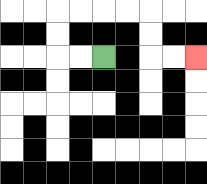{'start': '[4, 2]', 'end': '[8, 2]', 'path_directions': 'L,L,U,U,R,R,R,R,D,D,R,R', 'path_coordinates': '[[4, 2], [3, 2], [2, 2], [2, 1], [2, 0], [3, 0], [4, 0], [5, 0], [6, 0], [6, 1], [6, 2], [7, 2], [8, 2]]'}